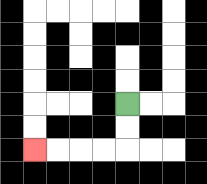{'start': '[5, 4]', 'end': '[1, 6]', 'path_directions': 'D,D,L,L,L,L', 'path_coordinates': '[[5, 4], [5, 5], [5, 6], [4, 6], [3, 6], [2, 6], [1, 6]]'}